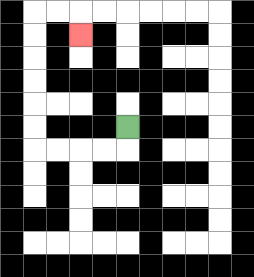{'start': '[5, 5]', 'end': '[3, 1]', 'path_directions': 'D,L,L,L,L,U,U,U,U,U,U,R,R,D', 'path_coordinates': '[[5, 5], [5, 6], [4, 6], [3, 6], [2, 6], [1, 6], [1, 5], [1, 4], [1, 3], [1, 2], [1, 1], [1, 0], [2, 0], [3, 0], [3, 1]]'}